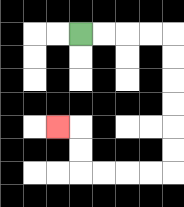{'start': '[3, 1]', 'end': '[2, 5]', 'path_directions': 'R,R,R,R,D,D,D,D,D,D,L,L,L,L,U,U,L', 'path_coordinates': '[[3, 1], [4, 1], [5, 1], [6, 1], [7, 1], [7, 2], [7, 3], [7, 4], [7, 5], [7, 6], [7, 7], [6, 7], [5, 7], [4, 7], [3, 7], [3, 6], [3, 5], [2, 5]]'}